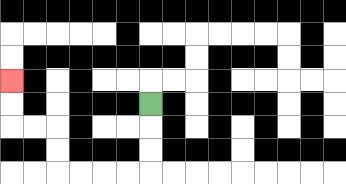{'start': '[6, 4]', 'end': '[0, 3]', 'path_directions': 'D,D,D,L,L,L,L,U,U,L,L,U,U', 'path_coordinates': '[[6, 4], [6, 5], [6, 6], [6, 7], [5, 7], [4, 7], [3, 7], [2, 7], [2, 6], [2, 5], [1, 5], [0, 5], [0, 4], [0, 3]]'}